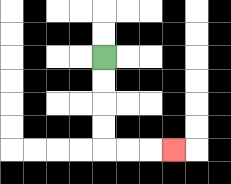{'start': '[4, 2]', 'end': '[7, 6]', 'path_directions': 'D,D,D,D,R,R,R', 'path_coordinates': '[[4, 2], [4, 3], [4, 4], [4, 5], [4, 6], [5, 6], [6, 6], [7, 6]]'}